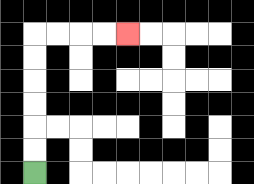{'start': '[1, 7]', 'end': '[5, 1]', 'path_directions': 'U,U,U,U,U,U,R,R,R,R', 'path_coordinates': '[[1, 7], [1, 6], [1, 5], [1, 4], [1, 3], [1, 2], [1, 1], [2, 1], [3, 1], [4, 1], [5, 1]]'}